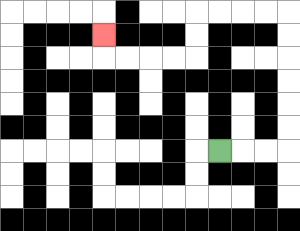{'start': '[9, 6]', 'end': '[4, 1]', 'path_directions': 'R,R,R,U,U,U,U,U,U,L,L,L,L,D,D,L,L,L,L,U', 'path_coordinates': '[[9, 6], [10, 6], [11, 6], [12, 6], [12, 5], [12, 4], [12, 3], [12, 2], [12, 1], [12, 0], [11, 0], [10, 0], [9, 0], [8, 0], [8, 1], [8, 2], [7, 2], [6, 2], [5, 2], [4, 2], [4, 1]]'}